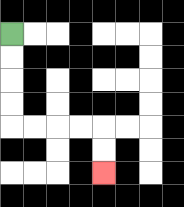{'start': '[0, 1]', 'end': '[4, 7]', 'path_directions': 'D,D,D,D,R,R,R,R,D,D', 'path_coordinates': '[[0, 1], [0, 2], [0, 3], [0, 4], [0, 5], [1, 5], [2, 5], [3, 5], [4, 5], [4, 6], [4, 7]]'}